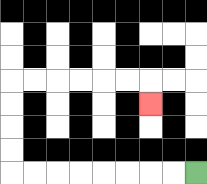{'start': '[8, 7]', 'end': '[6, 4]', 'path_directions': 'L,L,L,L,L,L,L,L,U,U,U,U,R,R,R,R,R,R,D', 'path_coordinates': '[[8, 7], [7, 7], [6, 7], [5, 7], [4, 7], [3, 7], [2, 7], [1, 7], [0, 7], [0, 6], [0, 5], [0, 4], [0, 3], [1, 3], [2, 3], [3, 3], [4, 3], [5, 3], [6, 3], [6, 4]]'}